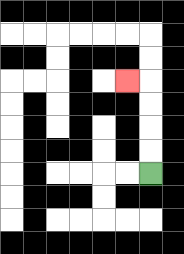{'start': '[6, 7]', 'end': '[5, 3]', 'path_directions': 'U,U,U,U,L', 'path_coordinates': '[[6, 7], [6, 6], [6, 5], [6, 4], [6, 3], [5, 3]]'}